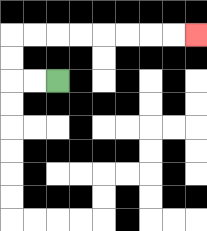{'start': '[2, 3]', 'end': '[8, 1]', 'path_directions': 'L,L,U,U,R,R,R,R,R,R,R,R', 'path_coordinates': '[[2, 3], [1, 3], [0, 3], [0, 2], [0, 1], [1, 1], [2, 1], [3, 1], [4, 1], [5, 1], [6, 1], [7, 1], [8, 1]]'}